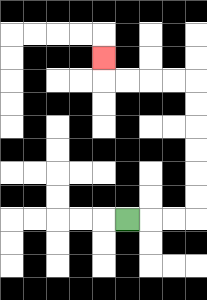{'start': '[5, 9]', 'end': '[4, 2]', 'path_directions': 'R,R,R,U,U,U,U,U,U,L,L,L,L,U', 'path_coordinates': '[[5, 9], [6, 9], [7, 9], [8, 9], [8, 8], [8, 7], [8, 6], [8, 5], [8, 4], [8, 3], [7, 3], [6, 3], [5, 3], [4, 3], [4, 2]]'}